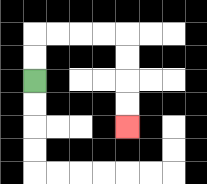{'start': '[1, 3]', 'end': '[5, 5]', 'path_directions': 'U,U,R,R,R,R,D,D,D,D', 'path_coordinates': '[[1, 3], [1, 2], [1, 1], [2, 1], [3, 1], [4, 1], [5, 1], [5, 2], [5, 3], [5, 4], [5, 5]]'}